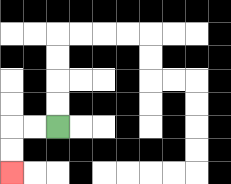{'start': '[2, 5]', 'end': '[0, 7]', 'path_directions': 'L,L,D,D', 'path_coordinates': '[[2, 5], [1, 5], [0, 5], [0, 6], [0, 7]]'}